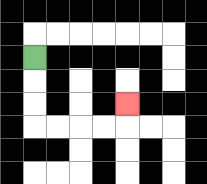{'start': '[1, 2]', 'end': '[5, 4]', 'path_directions': 'D,D,D,R,R,R,R,U', 'path_coordinates': '[[1, 2], [1, 3], [1, 4], [1, 5], [2, 5], [3, 5], [4, 5], [5, 5], [5, 4]]'}